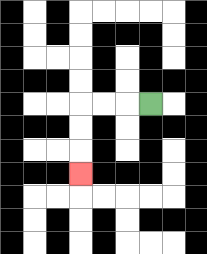{'start': '[6, 4]', 'end': '[3, 7]', 'path_directions': 'L,L,L,D,D,D', 'path_coordinates': '[[6, 4], [5, 4], [4, 4], [3, 4], [3, 5], [3, 6], [3, 7]]'}